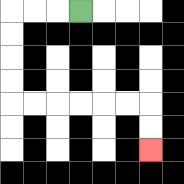{'start': '[3, 0]', 'end': '[6, 6]', 'path_directions': 'L,L,L,D,D,D,D,R,R,R,R,R,R,D,D', 'path_coordinates': '[[3, 0], [2, 0], [1, 0], [0, 0], [0, 1], [0, 2], [0, 3], [0, 4], [1, 4], [2, 4], [3, 4], [4, 4], [5, 4], [6, 4], [6, 5], [6, 6]]'}